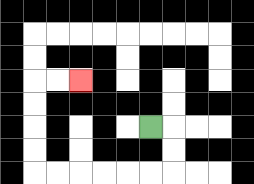{'start': '[6, 5]', 'end': '[3, 3]', 'path_directions': 'R,D,D,L,L,L,L,L,L,U,U,U,U,R,R', 'path_coordinates': '[[6, 5], [7, 5], [7, 6], [7, 7], [6, 7], [5, 7], [4, 7], [3, 7], [2, 7], [1, 7], [1, 6], [1, 5], [1, 4], [1, 3], [2, 3], [3, 3]]'}